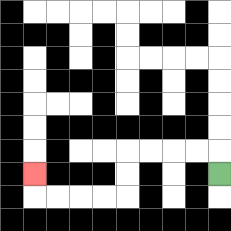{'start': '[9, 7]', 'end': '[1, 7]', 'path_directions': 'U,L,L,L,L,D,D,L,L,L,L,U', 'path_coordinates': '[[9, 7], [9, 6], [8, 6], [7, 6], [6, 6], [5, 6], [5, 7], [5, 8], [4, 8], [3, 8], [2, 8], [1, 8], [1, 7]]'}